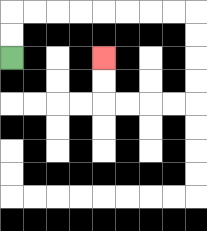{'start': '[0, 2]', 'end': '[4, 2]', 'path_directions': 'U,U,R,R,R,R,R,R,R,R,D,D,D,D,L,L,L,L,U,U', 'path_coordinates': '[[0, 2], [0, 1], [0, 0], [1, 0], [2, 0], [3, 0], [4, 0], [5, 0], [6, 0], [7, 0], [8, 0], [8, 1], [8, 2], [8, 3], [8, 4], [7, 4], [6, 4], [5, 4], [4, 4], [4, 3], [4, 2]]'}